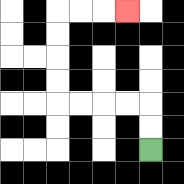{'start': '[6, 6]', 'end': '[5, 0]', 'path_directions': 'U,U,L,L,L,L,U,U,U,U,R,R,R', 'path_coordinates': '[[6, 6], [6, 5], [6, 4], [5, 4], [4, 4], [3, 4], [2, 4], [2, 3], [2, 2], [2, 1], [2, 0], [3, 0], [4, 0], [5, 0]]'}